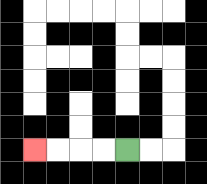{'start': '[5, 6]', 'end': '[1, 6]', 'path_directions': 'L,L,L,L', 'path_coordinates': '[[5, 6], [4, 6], [3, 6], [2, 6], [1, 6]]'}